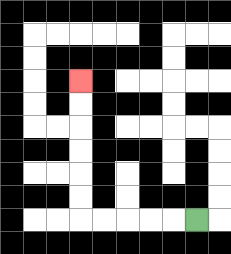{'start': '[8, 9]', 'end': '[3, 3]', 'path_directions': 'L,L,L,L,L,U,U,U,U,U,U', 'path_coordinates': '[[8, 9], [7, 9], [6, 9], [5, 9], [4, 9], [3, 9], [3, 8], [3, 7], [3, 6], [3, 5], [3, 4], [3, 3]]'}